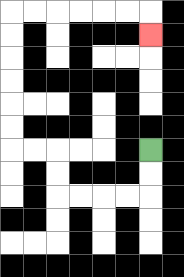{'start': '[6, 6]', 'end': '[6, 1]', 'path_directions': 'D,D,L,L,L,L,U,U,L,L,U,U,U,U,U,U,R,R,R,R,R,R,D', 'path_coordinates': '[[6, 6], [6, 7], [6, 8], [5, 8], [4, 8], [3, 8], [2, 8], [2, 7], [2, 6], [1, 6], [0, 6], [0, 5], [0, 4], [0, 3], [0, 2], [0, 1], [0, 0], [1, 0], [2, 0], [3, 0], [4, 0], [5, 0], [6, 0], [6, 1]]'}